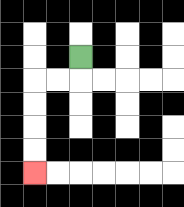{'start': '[3, 2]', 'end': '[1, 7]', 'path_directions': 'D,L,L,D,D,D,D', 'path_coordinates': '[[3, 2], [3, 3], [2, 3], [1, 3], [1, 4], [1, 5], [1, 6], [1, 7]]'}